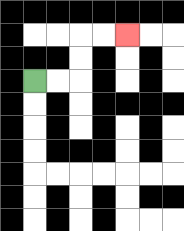{'start': '[1, 3]', 'end': '[5, 1]', 'path_directions': 'R,R,U,U,R,R', 'path_coordinates': '[[1, 3], [2, 3], [3, 3], [3, 2], [3, 1], [4, 1], [5, 1]]'}